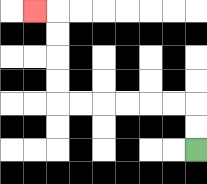{'start': '[8, 6]', 'end': '[1, 0]', 'path_directions': 'U,U,L,L,L,L,L,L,U,U,U,U,L', 'path_coordinates': '[[8, 6], [8, 5], [8, 4], [7, 4], [6, 4], [5, 4], [4, 4], [3, 4], [2, 4], [2, 3], [2, 2], [2, 1], [2, 0], [1, 0]]'}